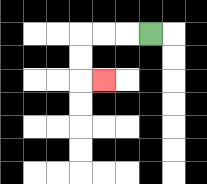{'start': '[6, 1]', 'end': '[4, 3]', 'path_directions': 'L,L,L,D,D,R', 'path_coordinates': '[[6, 1], [5, 1], [4, 1], [3, 1], [3, 2], [3, 3], [4, 3]]'}